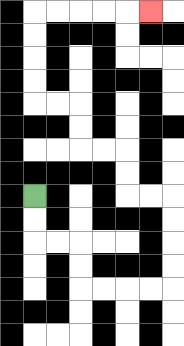{'start': '[1, 8]', 'end': '[6, 0]', 'path_directions': 'D,D,R,R,D,D,R,R,R,R,U,U,U,U,L,L,U,U,L,L,U,U,L,L,U,U,U,U,R,R,R,R,R', 'path_coordinates': '[[1, 8], [1, 9], [1, 10], [2, 10], [3, 10], [3, 11], [3, 12], [4, 12], [5, 12], [6, 12], [7, 12], [7, 11], [7, 10], [7, 9], [7, 8], [6, 8], [5, 8], [5, 7], [5, 6], [4, 6], [3, 6], [3, 5], [3, 4], [2, 4], [1, 4], [1, 3], [1, 2], [1, 1], [1, 0], [2, 0], [3, 0], [4, 0], [5, 0], [6, 0]]'}